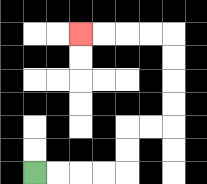{'start': '[1, 7]', 'end': '[3, 1]', 'path_directions': 'R,R,R,R,U,U,R,R,U,U,U,U,L,L,L,L', 'path_coordinates': '[[1, 7], [2, 7], [3, 7], [4, 7], [5, 7], [5, 6], [5, 5], [6, 5], [7, 5], [7, 4], [7, 3], [7, 2], [7, 1], [6, 1], [5, 1], [4, 1], [3, 1]]'}